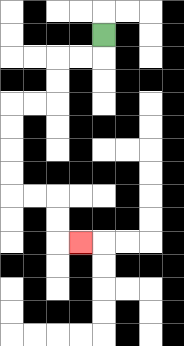{'start': '[4, 1]', 'end': '[3, 10]', 'path_directions': 'D,L,L,D,D,L,L,D,D,D,D,R,R,D,D,R', 'path_coordinates': '[[4, 1], [4, 2], [3, 2], [2, 2], [2, 3], [2, 4], [1, 4], [0, 4], [0, 5], [0, 6], [0, 7], [0, 8], [1, 8], [2, 8], [2, 9], [2, 10], [3, 10]]'}